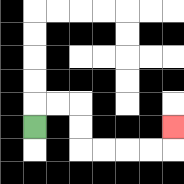{'start': '[1, 5]', 'end': '[7, 5]', 'path_directions': 'U,R,R,D,D,R,R,R,R,U', 'path_coordinates': '[[1, 5], [1, 4], [2, 4], [3, 4], [3, 5], [3, 6], [4, 6], [5, 6], [6, 6], [7, 6], [7, 5]]'}